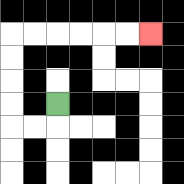{'start': '[2, 4]', 'end': '[6, 1]', 'path_directions': 'D,L,L,U,U,U,U,R,R,R,R,R,R', 'path_coordinates': '[[2, 4], [2, 5], [1, 5], [0, 5], [0, 4], [0, 3], [0, 2], [0, 1], [1, 1], [2, 1], [3, 1], [4, 1], [5, 1], [6, 1]]'}